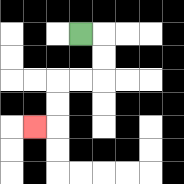{'start': '[3, 1]', 'end': '[1, 5]', 'path_directions': 'R,D,D,L,L,D,D,L', 'path_coordinates': '[[3, 1], [4, 1], [4, 2], [4, 3], [3, 3], [2, 3], [2, 4], [2, 5], [1, 5]]'}